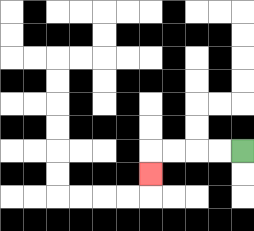{'start': '[10, 6]', 'end': '[6, 7]', 'path_directions': 'L,L,L,L,D', 'path_coordinates': '[[10, 6], [9, 6], [8, 6], [7, 6], [6, 6], [6, 7]]'}